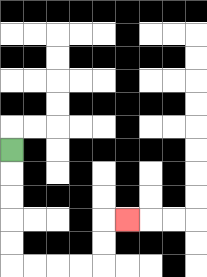{'start': '[0, 6]', 'end': '[5, 9]', 'path_directions': 'D,D,D,D,D,R,R,R,R,U,U,R', 'path_coordinates': '[[0, 6], [0, 7], [0, 8], [0, 9], [0, 10], [0, 11], [1, 11], [2, 11], [3, 11], [4, 11], [4, 10], [4, 9], [5, 9]]'}